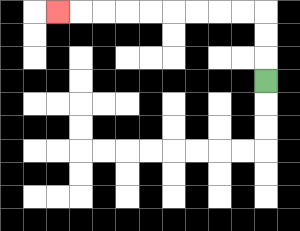{'start': '[11, 3]', 'end': '[2, 0]', 'path_directions': 'U,U,U,L,L,L,L,L,L,L,L,L', 'path_coordinates': '[[11, 3], [11, 2], [11, 1], [11, 0], [10, 0], [9, 0], [8, 0], [7, 0], [6, 0], [5, 0], [4, 0], [3, 0], [2, 0]]'}